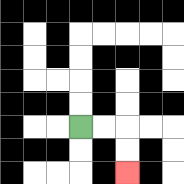{'start': '[3, 5]', 'end': '[5, 7]', 'path_directions': 'R,R,D,D', 'path_coordinates': '[[3, 5], [4, 5], [5, 5], [5, 6], [5, 7]]'}